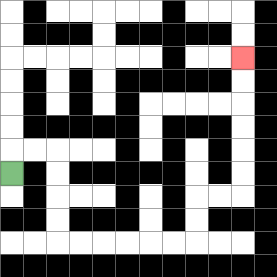{'start': '[0, 7]', 'end': '[10, 2]', 'path_directions': 'U,R,R,D,D,D,D,R,R,R,R,R,R,U,U,R,R,U,U,U,U,U,U', 'path_coordinates': '[[0, 7], [0, 6], [1, 6], [2, 6], [2, 7], [2, 8], [2, 9], [2, 10], [3, 10], [4, 10], [5, 10], [6, 10], [7, 10], [8, 10], [8, 9], [8, 8], [9, 8], [10, 8], [10, 7], [10, 6], [10, 5], [10, 4], [10, 3], [10, 2]]'}